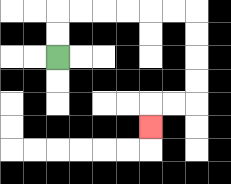{'start': '[2, 2]', 'end': '[6, 5]', 'path_directions': 'U,U,R,R,R,R,R,R,D,D,D,D,L,L,D', 'path_coordinates': '[[2, 2], [2, 1], [2, 0], [3, 0], [4, 0], [5, 0], [6, 0], [7, 0], [8, 0], [8, 1], [8, 2], [8, 3], [8, 4], [7, 4], [6, 4], [6, 5]]'}